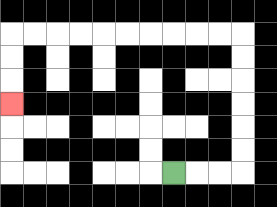{'start': '[7, 7]', 'end': '[0, 4]', 'path_directions': 'R,R,R,U,U,U,U,U,U,L,L,L,L,L,L,L,L,L,L,D,D,D', 'path_coordinates': '[[7, 7], [8, 7], [9, 7], [10, 7], [10, 6], [10, 5], [10, 4], [10, 3], [10, 2], [10, 1], [9, 1], [8, 1], [7, 1], [6, 1], [5, 1], [4, 1], [3, 1], [2, 1], [1, 1], [0, 1], [0, 2], [0, 3], [0, 4]]'}